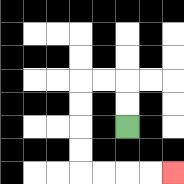{'start': '[5, 5]', 'end': '[7, 7]', 'path_directions': 'U,U,L,L,D,D,D,D,R,R,R,R', 'path_coordinates': '[[5, 5], [5, 4], [5, 3], [4, 3], [3, 3], [3, 4], [3, 5], [3, 6], [3, 7], [4, 7], [5, 7], [6, 7], [7, 7]]'}